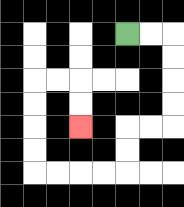{'start': '[5, 1]', 'end': '[3, 5]', 'path_directions': 'R,R,D,D,D,D,L,L,D,D,L,L,L,L,U,U,U,U,R,R,D,D', 'path_coordinates': '[[5, 1], [6, 1], [7, 1], [7, 2], [7, 3], [7, 4], [7, 5], [6, 5], [5, 5], [5, 6], [5, 7], [4, 7], [3, 7], [2, 7], [1, 7], [1, 6], [1, 5], [1, 4], [1, 3], [2, 3], [3, 3], [3, 4], [3, 5]]'}